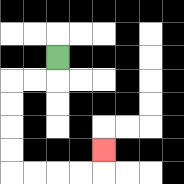{'start': '[2, 2]', 'end': '[4, 6]', 'path_directions': 'D,L,L,D,D,D,D,R,R,R,R,U', 'path_coordinates': '[[2, 2], [2, 3], [1, 3], [0, 3], [0, 4], [0, 5], [0, 6], [0, 7], [1, 7], [2, 7], [3, 7], [4, 7], [4, 6]]'}